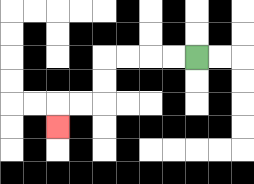{'start': '[8, 2]', 'end': '[2, 5]', 'path_directions': 'L,L,L,L,D,D,L,L,D', 'path_coordinates': '[[8, 2], [7, 2], [6, 2], [5, 2], [4, 2], [4, 3], [4, 4], [3, 4], [2, 4], [2, 5]]'}